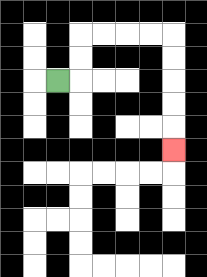{'start': '[2, 3]', 'end': '[7, 6]', 'path_directions': 'R,U,U,R,R,R,R,D,D,D,D,D', 'path_coordinates': '[[2, 3], [3, 3], [3, 2], [3, 1], [4, 1], [5, 1], [6, 1], [7, 1], [7, 2], [7, 3], [7, 4], [7, 5], [7, 6]]'}